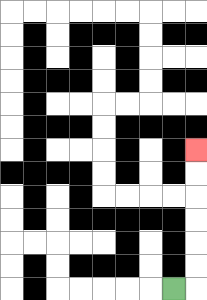{'start': '[7, 12]', 'end': '[8, 6]', 'path_directions': 'R,U,U,U,U,U,U', 'path_coordinates': '[[7, 12], [8, 12], [8, 11], [8, 10], [8, 9], [8, 8], [8, 7], [8, 6]]'}